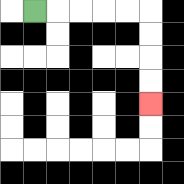{'start': '[1, 0]', 'end': '[6, 4]', 'path_directions': 'R,R,R,R,R,D,D,D,D', 'path_coordinates': '[[1, 0], [2, 0], [3, 0], [4, 0], [5, 0], [6, 0], [6, 1], [6, 2], [6, 3], [6, 4]]'}